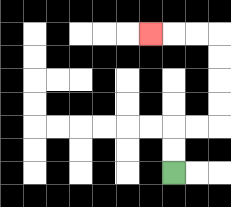{'start': '[7, 7]', 'end': '[6, 1]', 'path_directions': 'U,U,R,R,U,U,U,U,L,L,L', 'path_coordinates': '[[7, 7], [7, 6], [7, 5], [8, 5], [9, 5], [9, 4], [9, 3], [9, 2], [9, 1], [8, 1], [7, 1], [6, 1]]'}